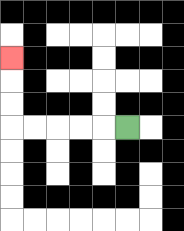{'start': '[5, 5]', 'end': '[0, 2]', 'path_directions': 'L,L,L,L,L,U,U,U', 'path_coordinates': '[[5, 5], [4, 5], [3, 5], [2, 5], [1, 5], [0, 5], [0, 4], [0, 3], [0, 2]]'}